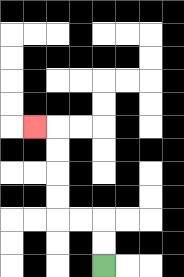{'start': '[4, 11]', 'end': '[1, 5]', 'path_directions': 'U,U,L,L,U,U,U,U,L', 'path_coordinates': '[[4, 11], [4, 10], [4, 9], [3, 9], [2, 9], [2, 8], [2, 7], [2, 6], [2, 5], [1, 5]]'}